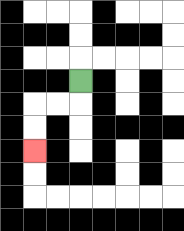{'start': '[3, 3]', 'end': '[1, 6]', 'path_directions': 'D,L,L,D,D', 'path_coordinates': '[[3, 3], [3, 4], [2, 4], [1, 4], [1, 5], [1, 6]]'}